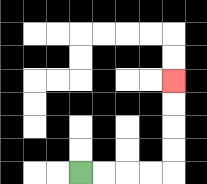{'start': '[3, 7]', 'end': '[7, 3]', 'path_directions': 'R,R,R,R,U,U,U,U', 'path_coordinates': '[[3, 7], [4, 7], [5, 7], [6, 7], [7, 7], [7, 6], [7, 5], [7, 4], [7, 3]]'}